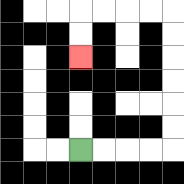{'start': '[3, 6]', 'end': '[3, 2]', 'path_directions': 'R,R,R,R,U,U,U,U,U,U,L,L,L,L,D,D', 'path_coordinates': '[[3, 6], [4, 6], [5, 6], [6, 6], [7, 6], [7, 5], [7, 4], [7, 3], [7, 2], [7, 1], [7, 0], [6, 0], [5, 0], [4, 0], [3, 0], [3, 1], [3, 2]]'}